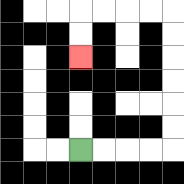{'start': '[3, 6]', 'end': '[3, 2]', 'path_directions': 'R,R,R,R,U,U,U,U,U,U,L,L,L,L,D,D', 'path_coordinates': '[[3, 6], [4, 6], [5, 6], [6, 6], [7, 6], [7, 5], [7, 4], [7, 3], [7, 2], [7, 1], [7, 0], [6, 0], [5, 0], [4, 0], [3, 0], [3, 1], [3, 2]]'}